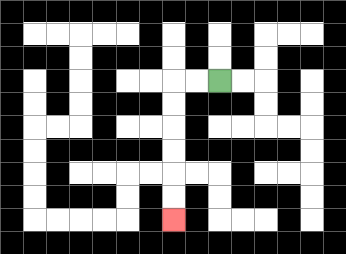{'start': '[9, 3]', 'end': '[7, 9]', 'path_directions': 'L,L,D,D,D,D,D,D', 'path_coordinates': '[[9, 3], [8, 3], [7, 3], [7, 4], [7, 5], [7, 6], [7, 7], [7, 8], [7, 9]]'}